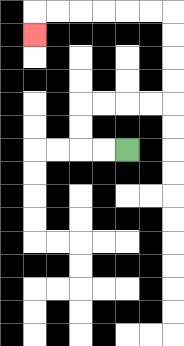{'start': '[5, 6]', 'end': '[1, 1]', 'path_directions': 'L,L,U,U,R,R,R,R,U,U,U,U,L,L,L,L,L,L,D', 'path_coordinates': '[[5, 6], [4, 6], [3, 6], [3, 5], [3, 4], [4, 4], [5, 4], [6, 4], [7, 4], [7, 3], [7, 2], [7, 1], [7, 0], [6, 0], [5, 0], [4, 0], [3, 0], [2, 0], [1, 0], [1, 1]]'}